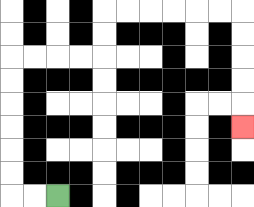{'start': '[2, 8]', 'end': '[10, 5]', 'path_directions': 'L,L,U,U,U,U,U,U,R,R,R,R,U,U,R,R,R,R,R,R,D,D,D,D,D', 'path_coordinates': '[[2, 8], [1, 8], [0, 8], [0, 7], [0, 6], [0, 5], [0, 4], [0, 3], [0, 2], [1, 2], [2, 2], [3, 2], [4, 2], [4, 1], [4, 0], [5, 0], [6, 0], [7, 0], [8, 0], [9, 0], [10, 0], [10, 1], [10, 2], [10, 3], [10, 4], [10, 5]]'}